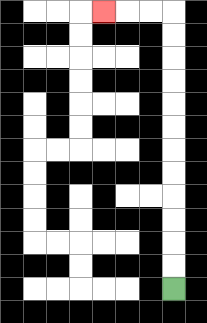{'start': '[7, 12]', 'end': '[4, 0]', 'path_directions': 'U,U,U,U,U,U,U,U,U,U,U,U,L,L,L', 'path_coordinates': '[[7, 12], [7, 11], [7, 10], [7, 9], [7, 8], [7, 7], [7, 6], [7, 5], [7, 4], [7, 3], [7, 2], [7, 1], [7, 0], [6, 0], [5, 0], [4, 0]]'}